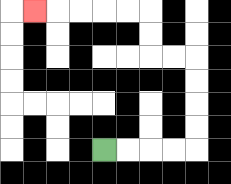{'start': '[4, 6]', 'end': '[1, 0]', 'path_directions': 'R,R,R,R,U,U,U,U,L,L,U,U,L,L,L,L,L', 'path_coordinates': '[[4, 6], [5, 6], [6, 6], [7, 6], [8, 6], [8, 5], [8, 4], [8, 3], [8, 2], [7, 2], [6, 2], [6, 1], [6, 0], [5, 0], [4, 0], [3, 0], [2, 0], [1, 0]]'}